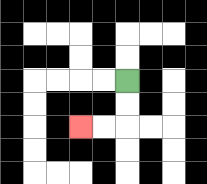{'start': '[5, 3]', 'end': '[3, 5]', 'path_directions': 'D,D,L,L', 'path_coordinates': '[[5, 3], [5, 4], [5, 5], [4, 5], [3, 5]]'}